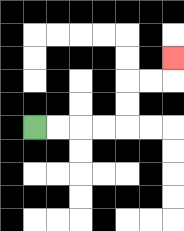{'start': '[1, 5]', 'end': '[7, 2]', 'path_directions': 'R,R,R,R,U,U,R,R,U', 'path_coordinates': '[[1, 5], [2, 5], [3, 5], [4, 5], [5, 5], [5, 4], [5, 3], [6, 3], [7, 3], [7, 2]]'}